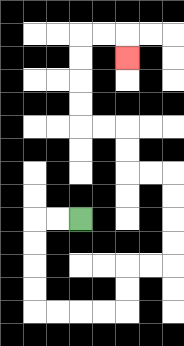{'start': '[3, 9]', 'end': '[5, 2]', 'path_directions': 'L,L,D,D,D,D,R,R,R,R,U,U,R,R,U,U,U,U,L,L,U,U,L,L,U,U,U,U,R,R,D', 'path_coordinates': '[[3, 9], [2, 9], [1, 9], [1, 10], [1, 11], [1, 12], [1, 13], [2, 13], [3, 13], [4, 13], [5, 13], [5, 12], [5, 11], [6, 11], [7, 11], [7, 10], [7, 9], [7, 8], [7, 7], [6, 7], [5, 7], [5, 6], [5, 5], [4, 5], [3, 5], [3, 4], [3, 3], [3, 2], [3, 1], [4, 1], [5, 1], [5, 2]]'}